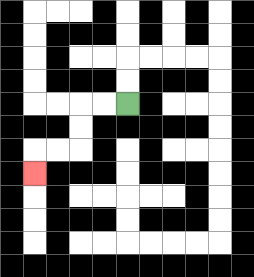{'start': '[5, 4]', 'end': '[1, 7]', 'path_directions': 'L,L,D,D,L,L,D', 'path_coordinates': '[[5, 4], [4, 4], [3, 4], [3, 5], [3, 6], [2, 6], [1, 6], [1, 7]]'}